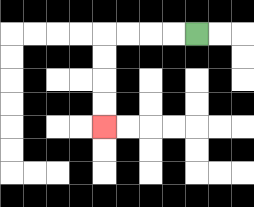{'start': '[8, 1]', 'end': '[4, 5]', 'path_directions': 'L,L,L,L,D,D,D,D', 'path_coordinates': '[[8, 1], [7, 1], [6, 1], [5, 1], [4, 1], [4, 2], [4, 3], [4, 4], [4, 5]]'}